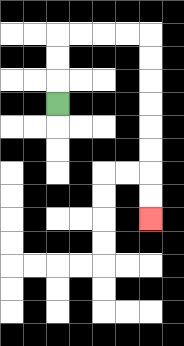{'start': '[2, 4]', 'end': '[6, 9]', 'path_directions': 'U,U,U,R,R,R,R,D,D,D,D,D,D,D,D', 'path_coordinates': '[[2, 4], [2, 3], [2, 2], [2, 1], [3, 1], [4, 1], [5, 1], [6, 1], [6, 2], [6, 3], [6, 4], [6, 5], [6, 6], [6, 7], [6, 8], [6, 9]]'}